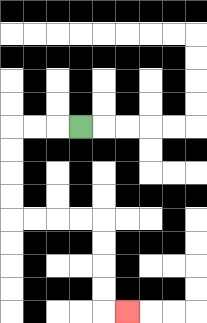{'start': '[3, 5]', 'end': '[5, 13]', 'path_directions': 'L,L,L,D,D,D,D,R,R,R,R,D,D,D,D,R', 'path_coordinates': '[[3, 5], [2, 5], [1, 5], [0, 5], [0, 6], [0, 7], [0, 8], [0, 9], [1, 9], [2, 9], [3, 9], [4, 9], [4, 10], [4, 11], [4, 12], [4, 13], [5, 13]]'}